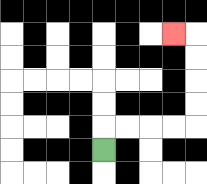{'start': '[4, 6]', 'end': '[7, 1]', 'path_directions': 'U,R,R,R,R,U,U,U,U,L', 'path_coordinates': '[[4, 6], [4, 5], [5, 5], [6, 5], [7, 5], [8, 5], [8, 4], [8, 3], [8, 2], [8, 1], [7, 1]]'}